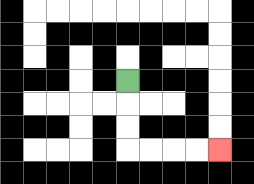{'start': '[5, 3]', 'end': '[9, 6]', 'path_directions': 'D,D,D,R,R,R,R', 'path_coordinates': '[[5, 3], [5, 4], [5, 5], [5, 6], [6, 6], [7, 6], [8, 6], [9, 6]]'}